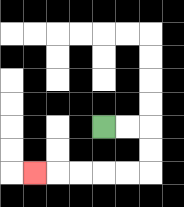{'start': '[4, 5]', 'end': '[1, 7]', 'path_directions': 'R,R,D,D,L,L,L,L,L', 'path_coordinates': '[[4, 5], [5, 5], [6, 5], [6, 6], [6, 7], [5, 7], [4, 7], [3, 7], [2, 7], [1, 7]]'}